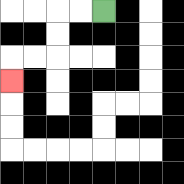{'start': '[4, 0]', 'end': '[0, 3]', 'path_directions': 'L,L,D,D,L,L,D', 'path_coordinates': '[[4, 0], [3, 0], [2, 0], [2, 1], [2, 2], [1, 2], [0, 2], [0, 3]]'}